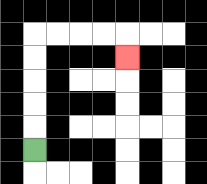{'start': '[1, 6]', 'end': '[5, 2]', 'path_directions': 'U,U,U,U,U,R,R,R,R,D', 'path_coordinates': '[[1, 6], [1, 5], [1, 4], [1, 3], [1, 2], [1, 1], [2, 1], [3, 1], [4, 1], [5, 1], [5, 2]]'}